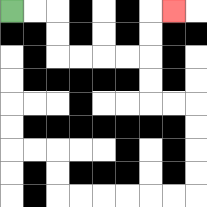{'start': '[0, 0]', 'end': '[7, 0]', 'path_directions': 'R,R,D,D,R,R,R,R,U,U,R', 'path_coordinates': '[[0, 0], [1, 0], [2, 0], [2, 1], [2, 2], [3, 2], [4, 2], [5, 2], [6, 2], [6, 1], [6, 0], [7, 0]]'}